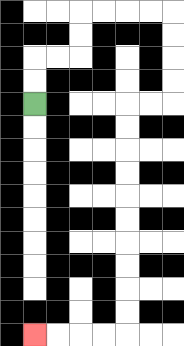{'start': '[1, 4]', 'end': '[1, 14]', 'path_directions': 'U,U,R,R,U,U,R,R,R,R,D,D,D,D,L,L,D,D,D,D,D,D,D,D,D,D,L,L,L,L', 'path_coordinates': '[[1, 4], [1, 3], [1, 2], [2, 2], [3, 2], [3, 1], [3, 0], [4, 0], [5, 0], [6, 0], [7, 0], [7, 1], [7, 2], [7, 3], [7, 4], [6, 4], [5, 4], [5, 5], [5, 6], [5, 7], [5, 8], [5, 9], [5, 10], [5, 11], [5, 12], [5, 13], [5, 14], [4, 14], [3, 14], [2, 14], [1, 14]]'}